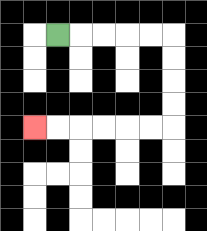{'start': '[2, 1]', 'end': '[1, 5]', 'path_directions': 'R,R,R,R,R,D,D,D,D,L,L,L,L,L,L', 'path_coordinates': '[[2, 1], [3, 1], [4, 1], [5, 1], [6, 1], [7, 1], [7, 2], [7, 3], [7, 4], [7, 5], [6, 5], [5, 5], [4, 5], [3, 5], [2, 5], [1, 5]]'}